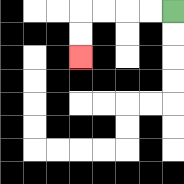{'start': '[7, 0]', 'end': '[3, 2]', 'path_directions': 'L,L,L,L,D,D', 'path_coordinates': '[[7, 0], [6, 0], [5, 0], [4, 0], [3, 0], [3, 1], [3, 2]]'}